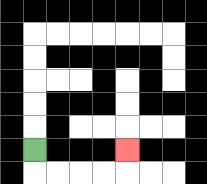{'start': '[1, 6]', 'end': '[5, 6]', 'path_directions': 'D,R,R,R,R,U', 'path_coordinates': '[[1, 6], [1, 7], [2, 7], [3, 7], [4, 7], [5, 7], [5, 6]]'}